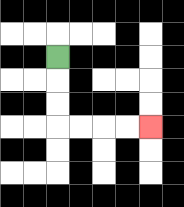{'start': '[2, 2]', 'end': '[6, 5]', 'path_directions': 'D,D,D,R,R,R,R', 'path_coordinates': '[[2, 2], [2, 3], [2, 4], [2, 5], [3, 5], [4, 5], [5, 5], [6, 5]]'}